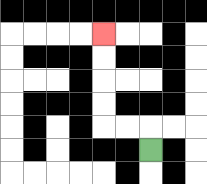{'start': '[6, 6]', 'end': '[4, 1]', 'path_directions': 'U,L,L,U,U,U,U', 'path_coordinates': '[[6, 6], [6, 5], [5, 5], [4, 5], [4, 4], [4, 3], [4, 2], [4, 1]]'}